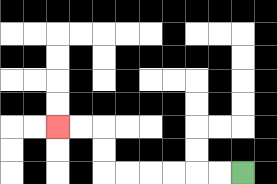{'start': '[10, 7]', 'end': '[2, 5]', 'path_directions': 'L,L,L,L,L,L,U,U,L,L', 'path_coordinates': '[[10, 7], [9, 7], [8, 7], [7, 7], [6, 7], [5, 7], [4, 7], [4, 6], [4, 5], [3, 5], [2, 5]]'}